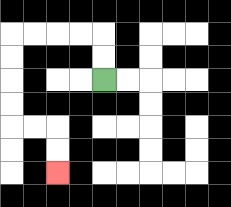{'start': '[4, 3]', 'end': '[2, 7]', 'path_directions': 'U,U,L,L,L,L,D,D,D,D,R,R,D,D', 'path_coordinates': '[[4, 3], [4, 2], [4, 1], [3, 1], [2, 1], [1, 1], [0, 1], [0, 2], [0, 3], [0, 4], [0, 5], [1, 5], [2, 5], [2, 6], [2, 7]]'}